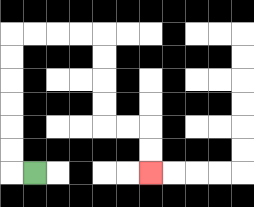{'start': '[1, 7]', 'end': '[6, 7]', 'path_directions': 'L,U,U,U,U,U,U,R,R,R,R,D,D,D,D,R,R,D,D', 'path_coordinates': '[[1, 7], [0, 7], [0, 6], [0, 5], [0, 4], [0, 3], [0, 2], [0, 1], [1, 1], [2, 1], [3, 1], [4, 1], [4, 2], [4, 3], [4, 4], [4, 5], [5, 5], [6, 5], [6, 6], [6, 7]]'}